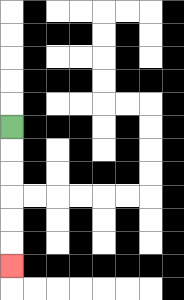{'start': '[0, 5]', 'end': '[0, 11]', 'path_directions': 'D,D,D,D,D,D', 'path_coordinates': '[[0, 5], [0, 6], [0, 7], [0, 8], [0, 9], [0, 10], [0, 11]]'}